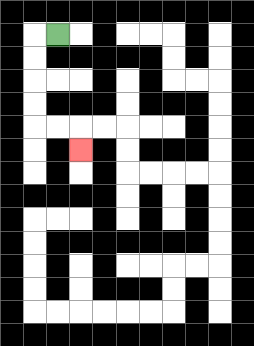{'start': '[2, 1]', 'end': '[3, 6]', 'path_directions': 'L,D,D,D,D,R,R,D', 'path_coordinates': '[[2, 1], [1, 1], [1, 2], [1, 3], [1, 4], [1, 5], [2, 5], [3, 5], [3, 6]]'}